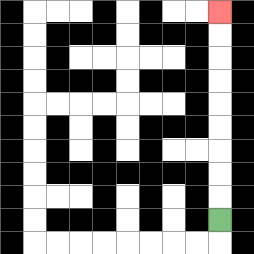{'start': '[9, 9]', 'end': '[9, 0]', 'path_directions': 'U,U,U,U,U,U,U,U,U', 'path_coordinates': '[[9, 9], [9, 8], [9, 7], [9, 6], [9, 5], [9, 4], [9, 3], [9, 2], [9, 1], [9, 0]]'}